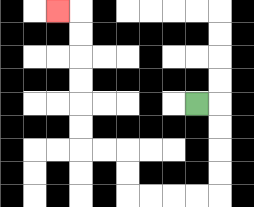{'start': '[8, 4]', 'end': '[2, 0]', 'path_directions': 'R,D,D,D,D,L,L,L,L,U,U,L,L,U,U,U,U,U,U,L', 'path_coordinates': '[[8, 4], [9, 4], [9, 5], [9, 6], [9, 7], [9, 8], [8, 8], [7, 8], [6, 8], [5, 8], [5, 7], [5, 6], [4, 6], [3, 6], [3, 5], [3, 4], [3, 3], [3, 2], [3, 1], [3, 0], [2, 0]]'}